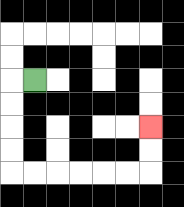{'start': '[1, 3]', 'end': '[6, 5]', 'path_directions': 'L,D,D,D,D,R,R,R,R,R,R,U,U', 'path_coordinates': '[[1, 3], [0, 3], [0, 4], [0, 5], [0, 6], [0, 7], [1, 7], [2, 7], [3, 7], [4, 7], [5, 7], [6, 7], [6, 6], [6, 5]]'}